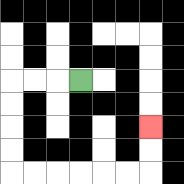{'start': '[3, 3]', 'end': '[6, 5]', 'path_directions': 'L,L,L,D,D,D,D,R,R,R,R,R,R,U,U', 'path_coordinates': '[[3, 3], [2, 3], [1, 3], [0, 3], [0, 4], [0, 5], [0, 6], [0, 7], [1, 7], [2, 7], [3, 7], [4, 7], [5, 7], [6, 7], [6, 6], [6, 5]]'}